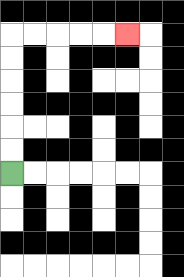{'start': '[0, 7]', 'end': '[5, 1]', 'path_directions': 'U,U,U,U,U,U,R,R,R,R,R', 'path_coordinates': '[[0, 7], [0, 6], [0, 5], [0, 4], [0, 3], [0, 2], [0, 1], [1, 1], [2, 1], [3, 1], [4, 1], [5, 1]]'}